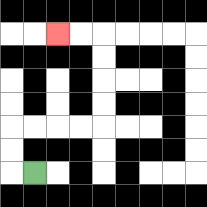{'start': '[1, 7]', 'end': '[2, 1]', 'path_directions': 'L,U,U,R,R,R,R,U,U,U,U,L,L', 'path_coordinates': '[[1, 7], [0, 7], [0, 6], [0, 5], [1, 5], [2, 5], [3, 5], [4, 5], [4, 4], [4, 3], [4, 2], [4, 1], [3, 1], [2, 1]]'}